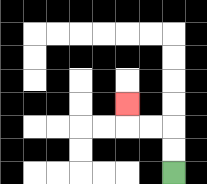{'start': '[7, 7]', 'end': '[5, 4]', 'path_directions': 'U,U,L,L,U', 'path_coordinates': '[[7, 7], [7, 6], [7, 5], [6, 5], [5, 5], [5, 4]]'}